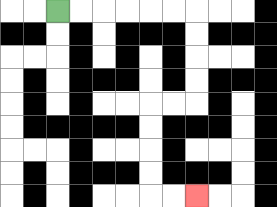{'start': '[2, 0]', 'end': '[8, 8]', 'path_directions': 'R,R,R,R,R,R,D,D,D,D,L,L,D,D,D,D,R,R', 'path_coordinates': '[[2, 0], [3, 0], [4, 0], [5, 0], [6, 0], [7, 0], [8, 0], [8, 1], [8, 2], [8, 3], [8, 4], [7, 4], [6, 4], [6, 5], [6, 6], [6, 7], [6, 8], [7, 8], [8, 8]]'}